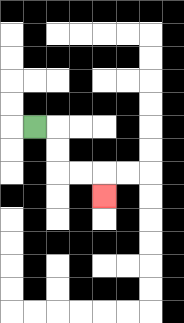{'start': '[1, 5]', 'end': '[4, 8]', 'path_directions': 'R,D,D,R,R,D', 'path_coordinates': '[[1, 5], [2, 5], [2, 6], [2, 7], [3, 7], [4, 7], [4, 8]]'}